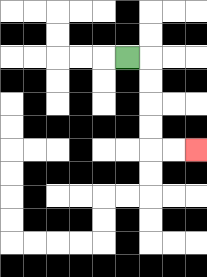{'start': '[5, 2]', 'end': '[8, 6]', 'path_directions': 'R,D,D,D,D,R,R', 'path_coordinates': '[[5, 2], [6, 2], [6, 3], [6, 4], [6, 5], [6, 6], [7, 6], [8, 6]]'}